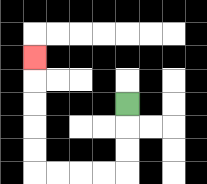{'start': '[5, 4]', 'end': '[1, 2]', 'path_directions': 'D,D,D,L,L,L,L,U,U,U,U,U', 'path_coordinates': '[[5, 4], [5, 5], [5, 6], [5, 7], [4, 7], [3, 7], [2, 7], [1, 7], [1, 6], [1, 5], [1, 4], [1, 3], [1, 2]]'}